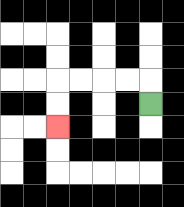{'start': '[6, 4]', 'end': '[2, 5]', 'path_directions': 'U,L,L,L,L,D,D', 'path_coordinates': '[[6, 4], [6, 3], [5, 3], [4, 3], [3, 3], [2, 3], [2, 4], [2, 5]]'}